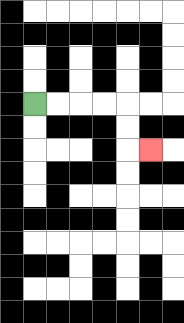{'start': '[1, 4]', 'end': '[6, 6]', 'path_directions': 'R,R,R,R,D,D,R', 'path_coordinates': '[[1, 4], [2, 4], [3, 4], [4, 4], [5, 4], [5, 5], [5, 6], [6, 6]]'}